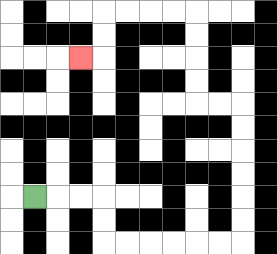{'start': '[1, 8]', 'end': '[3, 2]', 'path_directions': 'R,R,R,D,D,R,R,R,R,R,R,U,U,U,U,U,U,L,L,U,U,U,U,L,L,L,L,D,D,L', 'path_coordinates': '[[1, 8], [2, 8], [3, 8], [4, 8], [4, 9], [4, 10], [5, 10], [6, 10], [7, 10], [8, 10], [9, 10], [10, 10], [10, 9], [10, 8], [10, 7], [10, 6], [10, 5], [10, 4], [9, 4], [8, 4], [8, 3], [8, 2], [8, 1], [8, 0], [7, 0], [6, 0], [5, 0], [4, 0], [4, 1], [4, 2], [3, 2]]'}